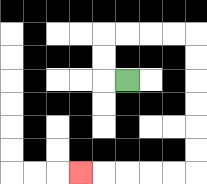{'start': '[5, 3]', 'end': '[3, 7]', 'path_directions': 'L,U,U,R,R,R,R,D,D,D,D,D,D,L,L,L,L,L', 'path_coordinates': '[[5, 3], [4, 3], [4, 2], [4, 1], [5, 1], [6, 1], [7, 1], [8, 1], [8, 2], [8, 3], [8, 4], [8, 5], [8, 6], [8, 7], [7, 7], [6, 7], [5, 7], [4, 7], [3, 7]]'}